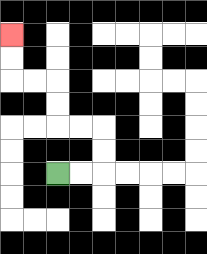{'start': '[2, 7]', 'end': '[0, 1]', 'path_directions': 'R,R,U,U,L,L,U,U,L,L,U,U', 'path_coordinates': '[[2, 7], [3, 7], [4, 7], [4, 6], [4, 5], [3, 5], [2, 5], [2, 4], [2, 3], [1, 3], [0, 3], [0, 2], [0, 1]]'}